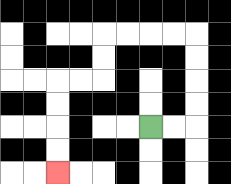{'start': '[6, 5]', 'end': '[2, 7]', 'path_directions': 'R,R,U,U,U,U,L,L,L,L,D,D,L,L,D,D,D,D', 'path_coordinates': '[[6, 5], [7, 5], [8, 5], [8, 4], [8, 3], [8, 2], [8, 1], [7, 1], [6, 1], [5, 1], [4, 1], [4, 2], [4, 3], [3, 3], [2, 3], [2, 4], [2, 5], [2, 6], [2, 7]]'}